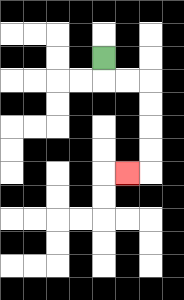{'start': '[4, 2]', 'end': '[5, 7]', 'path_directions': 'D,R,R,D,D,D,D,L', 'path_coordinates': '[[4, 2], [4, 3], [5, 3], [6, 3], [6, 4], [6, 5], [6, 6], [6, 7], [5, 7]]'}